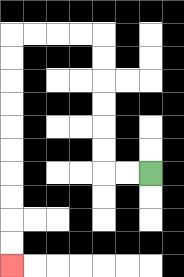{'start': '[6, 7]', 'end': '[0, 11]', 'path_directions': 'L,L,U,U,U,U,U,U,L,L,L,L,D,D,D,D,D,D,D,D,D,D', 'path_coordinates': '[[6, 7], [5, 7], [4, 7], [4, 6], [4, 5], [4, 4], [4, 3], [4, 2], [4, 1], [3, 1], [2, 1], [1, 1], [0, 1], [0, 2], [0, 3], [0, 4], [0, 5], [0, 6], [0, 7], [0, 8], [0, 9], [0, 10], [0, 11]]'}